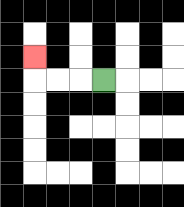{'start': '[4, 3]', 'end': '[1, 2]', 'path_directions': 'L,L,L,U', 'path_coordinates': '[[4, 3], [3, 3], [2, 3], [1, 3], [1, 2]]'}